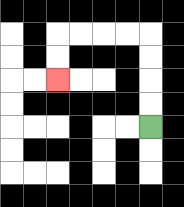{'start': '[6, 5]', 'end': '[2, 3]', 'path_directions': 'U,U,U,U,L,L,L,L,D,D', 'path_coordinates': '[[6, 5], [6, 4], [6, 3], [6, 2], [6, 1], [5, 1], [4, 1], [3, 1], [2, 1], [2, 2], [2, 3]]'}